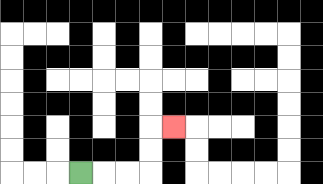{'start': '[3, 7]', 'end': '[7, 5]', 'path_directions': 'R,R,R,U,U,R', 'path_coordinates': '[[3, 7], [4, 7], [5, 7], [6, 7], [6, 6], [6, 5], [7, 5]]'}